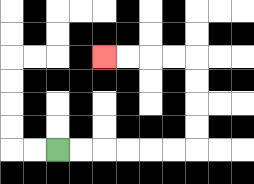{'start': '[2, 6]', 'end': '[4, 2]', 'path_directions': 'R,R,R,R,R,R,U,U,U,U,L,L,L,L', 'path_coordinates': '[[2, 6], [3, 6], [4, 6], [5, 6], [6, 6], [7, 6], [8, 6], [8, 5], [8, 4], [8, 3], [8, 2], [7, 2], [6, 2], [5, 2], [4, 2]]'}